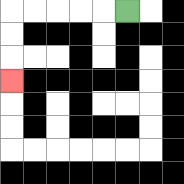{'start': '[5, 0]', 'end': '[0, 3]', 'path_directions': 'L,L,L,L,L,D,D,D', 'path_coordinates': '[[5, 0], [4, 0], [3, 0], [2, 0], [1, 0], [0, 0], [0, 1], [0, 2], [0, 3]]'}